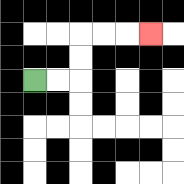{'start': '[1, 3]', 'end': '[6, 1]', 'path_directions': 'R,R,U,U,R,R,R', 'path_coordinates': '[[1, 3], [2, 3], [3, 3], [3, 2], [3, 1], [4, 1], [5, 1], [6, 1]]'}